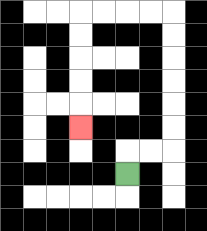{'start': '[5, 7]', 'end': '[3, 5]', 'path_directions': 'U,R,R,U,U,U,U,U,U,L,L,L,L,D,D,D,D,D', 'path_coordinates': '[[5, 7], [5, 6], [6, 6], [7, 6], [7, 5], [7, 4], [7, 3], [7, 2], [7, 1], [7, 0], [6, 0], [5, 0], [4, 0], [3, 0], [3, 1], [3, 2], [3, 3], [3, 4], [3, 5]]'}